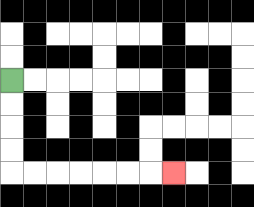{'start': '[0, 3]', 'end': '[7, 7]', 'path_directions': 'D,D,D,D,R,R,R,R,R,R,R', 'path_coordinates': '[[0, 3], [0, 4], [0, 5], [0, 6], [0, 7], [1, 7], [2, 7], [3, 7], [4, 7], [5, 7], [6, 7], [7, 7]]'}